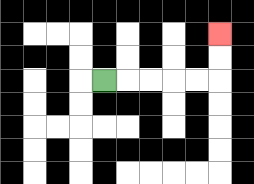{'start': '[4, 3]', 'end': '[9, 1]', 'path_directions': 'R,R,R,R,R,U,U', 'path_coordinates': '[[4, 3], [5, 3], [6, 3], [7, 3], [8, 3], [9, 3], [9, 2], [9, 1]]'}